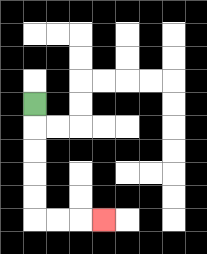{'start': '[1, 4]', 'end': '[4, 9]', 'path_directions': 'D,D,D,D,D,R,R,R', 'path_coordinates': '[[1, 4], [1, 5], [1, 6], [1, 7], [1, 8], [1, 9], [2, 9], [3, 9], [4, 9]]'}